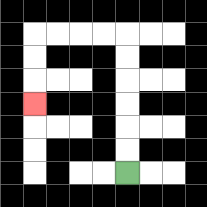{'start': '[5, 7]', 'end': '[1, 4]', 'path_directions': 'U,U,U,U,U,U,L,L,L,L,D,D,D', 'path_coordinates': '[[5, 7], [5, 6], [5, 5], [5, 4], [5, 3], [5, 2], [5, 1], [4, 1], [3, 1], [2, 1], [1, 1], [1, 2], [1, 3], [1, 4]]'}